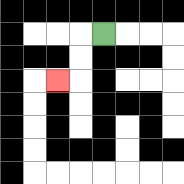{'start': '[4, 1]', 'end': '[2, 3]', 'path_directions': 'L,D,D,L', 'path_coordinates': '[[4, 1], [3, 1], [3, 2], [3, 3], [2, 3]]'}